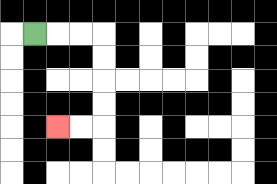{'start': '[1, 1]', 'end': '[2, 5]', 'path_directions': 'R,R,R,D,D,D,D,L,L', 'path_coordinates': '[[1, 1], [2, 1], [3, 1], [4, 1], [4, 2], [4, 3], [4, 4], [4, 5], [3, 5], [2, 5]]'}